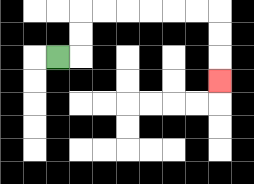{'start': '[2, 2]', 'end': '[9, 3]', 'path_directions': 'R,U,U,R,R,R,R,R,R,D,D,D', 'path_coordinates': '[[2, 2], [3, 2], [3, 1], [3, 0], [4, 0], [5, 0], [6, 0], [7, 0], [8, 0], [9, 0], [9, 1], [9, 2], [9, 3]]'}